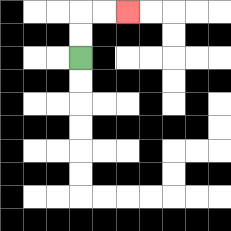{'start': '[3, 2]', 'end': '[5, 0]', 'path_directions': 'U,U,R,R', 'path_coordinates': '[[3, 2], [3, 1], [3, 0], [4, 0], [5, 0]]'}